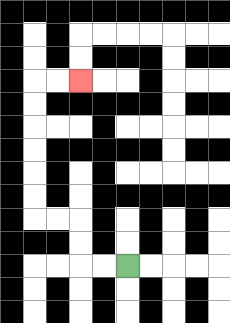{'start': '[5, 11]', 'end': '[3, 3]', 'path_directions': 'L,L,U,U,L,L,U,U,U,U,U,U,R,R', 'path_coordinates': '[[5, 11], [4, 11], [3, 11], [3, 10], [3, 9], [2, 9], [1, 9], [1, 8], [1, 7], [1, 6], [1, 5], [1, 4], [1, 3], [2, 3], [3, 3]]'}